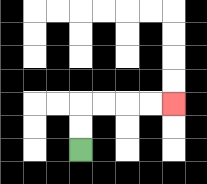{'start': '[3, 6]', 'end': '[7, 4]', 'path_directions': 'U,U,R,R,R,R', 'path_coordinates': '[[3, 6], [3, 5], [3, 4], [4, 4], [5, 4], [6, 4], [7, 4]]'}